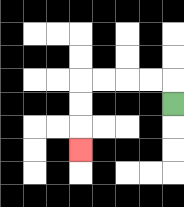{'start': '[7, 4]', 'end': '[3, 6]', 'path_directions': 'U,L,L,L,L,D,D,D', 'path_coordinates': '[[7, 4], [7, 3], [6, 3], [5, 3], [4, 3], [3, 3], [3, 4], [3, 5], [3, 6]]'}